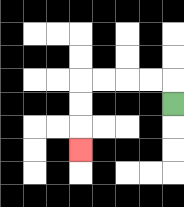{'start': '[7, 4]', 'end': '[3, 6]', 'path_directions': 'U,L,L,L,L,D,D,D', 'path_coordinates': '[[7, 4], [7, 3], [6, 3], [5, 3], [4, 3], [3, 3], [3, 4], [3, 5], [3, 6]]'}